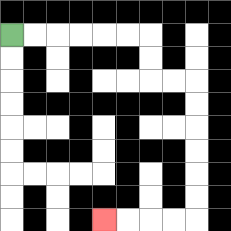{'start': '[0, 1]', 'end': '[4, 9]', 'path_directions': 'R,R,R,R,R,R,D,D,R,R,D,D,D,D,D,D,L,L,L,L', 'path_coordinates': '[[0, 1], [1, 1], [2, 1], [3, 1], [4, 1], [5, 1], [6, 1], [6, 2], [6, 3], [7, 3], [8, 3], [8, 4], [8, 5], [8, 6], [8, 7], [8, 8], [8, 9], [7, 9], [6, 9], [5, 9], [4, 9]]'}